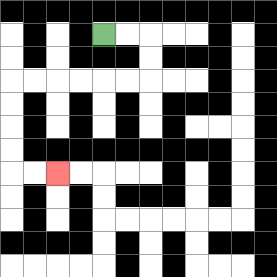{'start': '[4, 1]', 'end': '[2, 7]', 'path_directions': 'R,R,D,D,L,L,L,L,L,L,D,D,D,D,R,R', 'path_coordinates': '[[4, 1], [5, 1], [6, 1], [6, 2], [6, 3], [5, 3], [4, 3], [3, 3], [2, 3], [1, 3], [0, 3], [0, 4], [0, 5], [0, 6], [0, 7], [1, 7], [2, 7]]'}